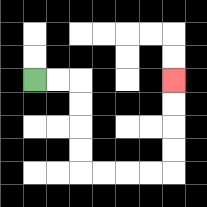{'start': '[1, 3]', 'end': '[7, 3]', 'path_directions': 'R,R,D,D,D,D,R,R,R,R,U,U,U,U', 'path_coordinates': '[[1, 3], [2, 3], [3, 3], [3, 4], [3, 5], [3, 6], [3, 7], [4, 7], [5, 7], [6, 7], [7, 7], [7, 6], [7, 5], [7, 4], [7, 3]]'}